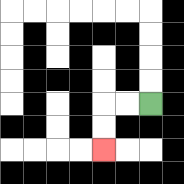{'start': '[6, 4]', 'end': '[4, 6]', 'path_directions': 'L,L,D,D', 'path_coordinates': '[[6, 4], [5, 4], [4, 4], [4, 5], [4, 6]]'}